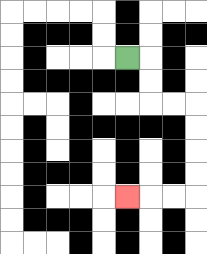{'start': '[5, 2]', 'end': '[5, 8]', 'path_directions': 'R,D,D,R,R,D,D,D,D,L,L,L', 'path_coordinates': '[[5, 2], [6, 2], [6, 3], [6, 4], [7, 4], [8, 4], [8, 5], [8, 6], [8, 7], [8, 8], [7, 8], [6, 8], [5, 8]]'}